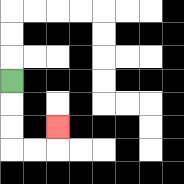{'start': '[0, 3]', 'end': '[2, 5]', 'path_directions': 'D,D,D,R,R,U', 'path_coordinates': '[[0, 3], [0, 4], [0, 5], [0, 6], [1, 6], [2, 6], [2, 5]]'}